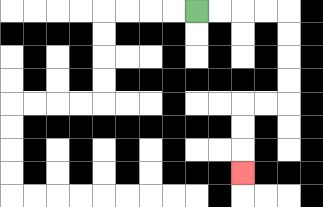{'start': '[8, 0]', 'end': '[10, 7]', 'path_directions': 'R,R,R,R,D,D,D,D,L,L,D,D,D', 'path_coordinates': '[[8, 0], [9, 0], [10, 0], [11, 0], [12, 0], [12, 1], [12, 2], [12, 3], [12, 4], [11, 4], [10, 4], [10, 5], [10, 6], [10, 7]]'}